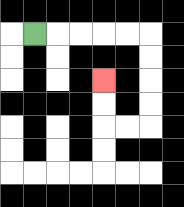{'start': '[1, 1]', 'end': '[4, 3]', 'path_directions': 'R,R,R,R,R,D,D,D,D,L,L,U,U', 'path_coordinates': '[[1, 1], [2, 1], [3, 1], [4, 1], [5, 1], [6, 1], [6, 2], [6, 3], [6, 4], [6, 5], [5, 5], [4, 5], [4, 4], [4, 3]]'}